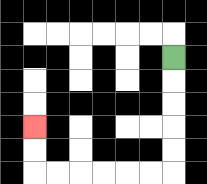{'start': '[7, 2]', 'end': '[1, 5]', 'path_directions': 'D,D,D,D,D,L,L,L,L,L,L,U,U', 'path_coordinates': '[[7, 2], [7, 3], [7, 4], [7, 5], [7, 6], [7, 7], [6, 7], [5, 7], [4, 7], [3, 7], [2, 7], [1, 7], [1, 6], [1, 5]]'}